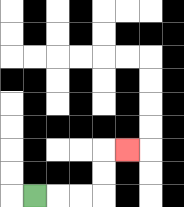{'start': '[1, 8]', 'end': '[5, 6]', 'path_directions': 'R,R,R,U,U,R', 'path_coordinates': '[[1, 8], [2, 8], [3, 8], [4, 8], [4, 7], [4, 6], [5, 6]]'}